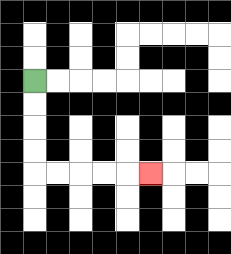{'start': '[1, 3]', 'end': '[6, 7]', 'path_directions': 'D,D,D,D,R,R,R,R,R', 'path_coordinates': '[[1, 3], [1, 4], [1, 5], [1, 6], [1, 7], [2, 7], [3, 7], [4, 7], [5, 7], [6, 7]]'}